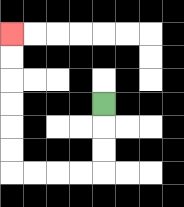{'start': '[4, 4]', 'end': '[0, 1]', 'path_directions': 'D,D,D,L,L,L,L,U,U,U,U,U,U', 'path_coordinates': '[[4, 4], [4, 5], [4, 6], [4, 7], [3, 7], [2, 7], [1, 7], [0, 7], [0, 6], [0, 5], [0, 4], [0, 3], [0, 2], [0, 1]]'}